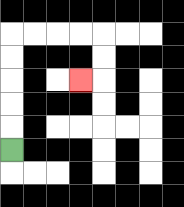{'start': '[0, 6]', 'end': '[3, 3]', 'path_directions': 'U,U,U,U,U,R,R,R,R,D,D,L', 'path_coordinates': '[[0, 6], [0, 5], [0, 4], [0, 3], [0, 2], [0, 1], [1, 1], [2, 1], [3, 1], [4, 1], [4, 2], [4, 3], [3, 3]]'}